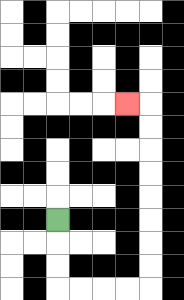{'start': '[2, 9]', 'end': '[5, 4]', 'path_directions': 'D,D,D,R,R,R,R,U,U,U,U,U,U,U,U,L', 'path_coordinates': '[[2, 9], [2, 10], [2, 11], [2, 12], [3, 12], [4, 12], [5, 12], [6, 12], [6, 11], [6, 10], [6, 9], [6, 8], [6, 7], [6, 6], [6, 5], [6, 4], [5, 4]]'}